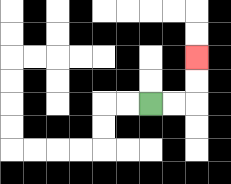{'start': '[6, 4]', 'end': '[8, 2]', 'path_directions': 'R,R,U,U', 'path_coordinates': '[[6, 4], [7, 4], [8, 4], [8, 3], [8, 2]]'}